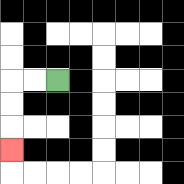{'start': '[2, 3]', 'end': '[0, 6]', 'path_directions': 'L,L,D,D,D', 'path_coordinates': '[[2, 3], [1, 3], [0, 3], [0, 4], [0, 5], [0, 6]]'}